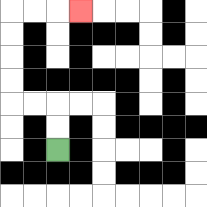{'start': '[2, 6]', 'end': '[3, 0]', 'path_directions': 'U,U,L,L,U,U,U,U,R,R,R', 'path_coordinates': '[[2, 6], [2, 5], [2, 4], [1, 4], [0, 4], [0, 3], [0, 2], [0, 1], [0, 0], [1, 0], [2, 0], [3, 0]]'}